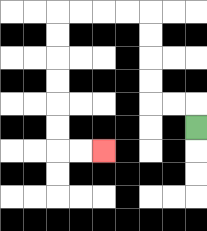{'start': '[8, 5]', 'end': '[4, 6]', 'path_directions': 'U,L,L,U,U,U,U,L,L,L,L,D,D,D,D,D,D,R,R', 'path_coordinates': '[[8, 5], [8, 4], [7, 4], [6, 4], [6, 3], [6, 2], [6, 1], [6, 0], [5, 0], [4, 0], [3, 0], [2, 0], [2, 1], [2, 2], [2, 3], [2, 4], [2, 5], [2, 6], [3, 6], [4, 6]]'}